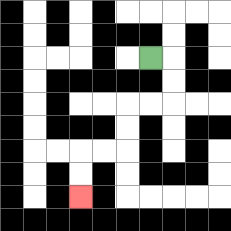{'start': '[6, 2]', 'end': '[3, 8]', 'path_directions': 'R,D,D,L,L,D,D,L,L,D,D', 'path_coordinates': '[[6, 2], [7, 2], [7, 3], [7, 4], [6, 4], [5, 4], [5, 5], [5, 6], [4, 6], [3, 6], [3, 7], [3, 8]]'}